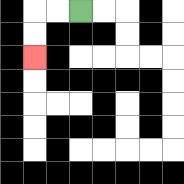{'start': '[3, 0]', 'end': '[1, 2]', 'path_directions': 'L,L,D,D', 'path_coordinates': '[[3, 0], [2, 0], [1, 0], [1, 1], [1, 2]]'}